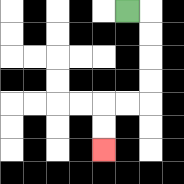{'start': '[5, 0]', 'end': '[4, 6]', 'path_directions': 'R,D,D,D,D,L,L,D,D', 'path_coordinates': '[[5, 0], [6, 0], [6, 1], [6, 2], [6, 3], [6, 4], [5, 4], [4, 4], [4, 5], [4, 6]]'}